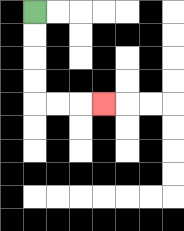{'start': '[1, 0]', 'end': '[4, 4]', 'path_directions': 'D,D,D,D,R,R,R', 'path_coordinates': '[[1, 0], [1, 1], [1, 2], [1, 3], [1, 4], [2, 4], [3, 4], [4, 4]]'}